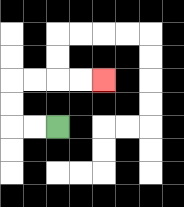{'start': '[2, 5]', 'end': '[4, 3]', 'path_directions': 'L,L,U,U,R,R,R,R', 'path_coordinates': '[[2, 5], [1, 5], [0, 5], [0, 4], [0, 3], [1, 3], [2, 3], [3, 3], [4, 3]]'}